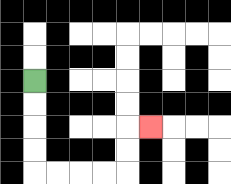{'start': '[1, 3]', 'end': '[6, 5]', 'path_directions': 'D,D,D,D,R,R,R,R,U,U,R', 'path_coordinates': '[[1, 3], [1, 4], [1, 5], [1, 6], [1, 7], [2, 7], [3, 7], [4, 7], [5, 7], [5, 6], [5, 5], [6, 5]]'}